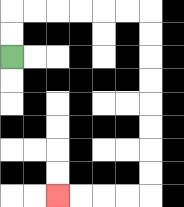{'start': '[0, 2]', 'end': '[2, 8]', 'path_directions': 'U,U,R,R,R,R,R,R,D,D,D,D,D,D,D,D,L,L,L,L', 'path_coordinates': '[[0, 2], [0, 1], [0, 0], [1, 0], [2, 0], [3, 0], [4, 0], [5, 0], [6, 0], [6, 1], [6, 2], [6, 3], [6, 4], [6, 5], [6, 6], [6, 7], [6, 8], [5, 8], [4, 8], [3, 8], [2, 8]]'}